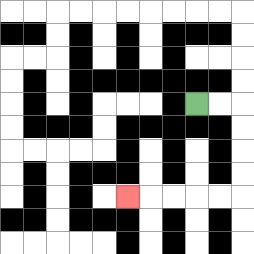{'start': '[8, 4]', 'end': '[5, 8]', 'path_directions': 'R,R,D,D,D,D,L,L,L,L,L', 'path_coordinates': '[[8, 4], [9, 4], [10, 4], [10, 5], [10, 6], [10, 7], [10, 8], [9, 8], [8, 8], [7, 8], [6, 8], [5, 8]]'}